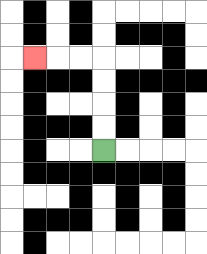{'start': '[4, 6]', 'end': '[1, 2]', 'path_directions': 'U,U,U,U,L,L,L', 'path_coordinates': '[[4, 6], [4, 5], [4, 4], [4, 3], [4, 2], [3, 2], [2, 2], [1, 2]]'}